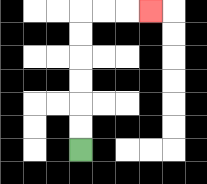{'start': '[3, 6]', 'end': '[6, 0]', 'path_directions': 'U,U,U,U,U,U,R,R,R', 'path_coordinates': '[[3, 6], [3, 5], [3, 4], [3, 3], [3, 2], [3, 1], [3, 0], [4, 0], [5, 0], [6, 0]]'}